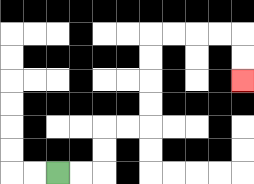{'start': '[2, 7]', 'end': '[10, 3]', 'path_directions': 'R,R,U,U,R,R,U,U,U,U,R,R,R,R,D,D', 'path_coordinates': '[[2, 7], [3, 7], [4, 7], [4, 6], [4, 5], [5, 5], [6, 5], [6, 4], [6, 3], [6, 2], [6, 1], [7, 1], [8, 1], [9, 1], [10, 1], [10, 2], [10, 3]]'}